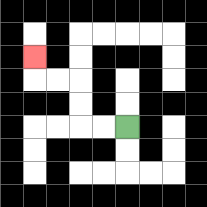{'start': '[5, 5]', 'end': '[1, 2]', 'path_directions': 'L,L,U,U,L,L,U', 'path_coordinates': '[[5, 5], [4, 5], [3, 5], [3, 4], [3, 3], [2, 3], [1, 3], [1, 2]]'}